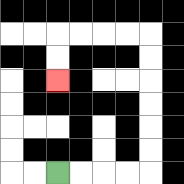{'start': '[2, 7]', 'end': '[2, 3]', 'path_directions': 'R,R,R,R,U,U,U,U,U,U,L,L,L,L,D,D', 'path_coordinates': '[[2, 7], [3, 7], [4, 7], [5, 7], [6, 7], [6, 6], [6, 5], [6, 4], [6, 3], [6, 2], [6, 1], [5, 1], [4, 1], [3, 1], [2, 1], [2, 2], [2, 3]]'}